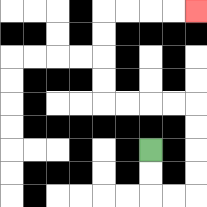{'start': '[6, 6]', 'end': '[8, 0]', 'path_directions': 'D,D,R,R,U,U,U,U,L,L,L,L,U,U,U,U,R,R,R,R', 'path_coordinates': '[[6, 6], [6, 7], [6, 8], [7, 8], [8, 8], [8, 7], [8, 6], [8, 5], [8, 4], [7, 4], [6, 4], [5, 4], [4, 4], [4, 3], [4, 2], [4, 1], [4, 0], [5, 0], [6, 0], [7, 0], [8, 0]]'}